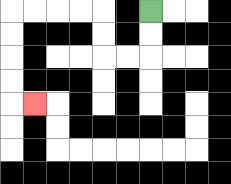{'start': '[6, 0]', 'end': '[1, 4]', 'path_directions': 'D,D,L,L,U,U,L,L,L,L,D,D,D,D,R', 'path_coordinates': '[[6, 0], [6, 1], [6, 2], [5, 2], [4, 2], [4, 1], [4, 0], [3, 0], [2, 0], [1, 0], [0, 0], [0, 1], [0, 2], [0, 3], [0, 4], [1, 4]]'}